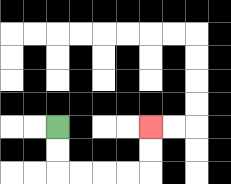{'start': '[2, 5]', 'end': '[6, 5]', 'path_directions': 'D,D,R,R,R,R,U,U', 'path_coordinates': '[[2, 5], [2, 6], [2, 7], [3, 7], [4, 7], [5, 7], [6, 7], [6, 6], [6, 5]]'}